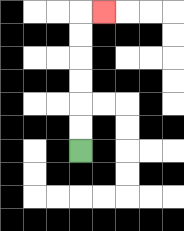{'start': '[3, 6]', 'end': '[4, 0]', 'path_directions': 'U,U,U,U,U,U,R', 'path_coordinates': '[[3, 6], [3, 5], [3, 4], [3, 3], [3, 2], [3, 1], [3, 0], [4, 0]]'}